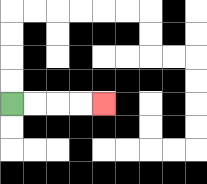{'start': '[0, 4]', 'end': '[4, 4]', 'path_directions': 'R,R,R,R', 'path_coordinates': '[[0, 4], [1, 4], [2, 4], [3, 4], [4, 4]]'}